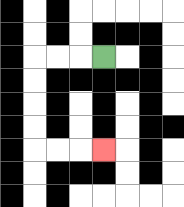{'start': '[4, 2]', 'end': '[4, 6]', 'path_directions': 'L,L,L,D,D,D,D,R,R,R', 'path_coordinates': '[[4, 2], [3, 2], [2, 2], [1, 2], [1, 3], [1, 4], [1, 5], [1, 6], [2, 6], [3, 6], [4, 6]]'}